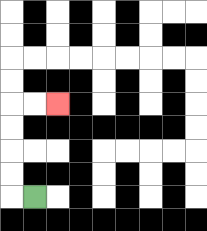{'start': '[1, 8]', 'end': '[2, 4]', 'path_directions': 'L,U,U,U,U,R,R', 'path_coordinates': '[[1, 8], [0, 8], [0, 7], [0, 6], [0, 5], [0, 4], [1, 4], [2, 4]]'}